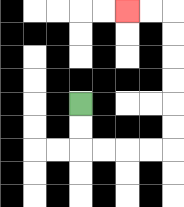{'start': '[3, 4]', 'end': '[5, 0]', 'path_directions': 'D,D,R,R,R,R,U,U,U,U,U,U,L,L', 'path_coordinates': '[[3, 4], [3, 5], [3, 6], [4, 6], [5, 6], [6, 6], [7, 6], [7, 5], [7, 4], [7, 3], [7, 2], [7, 1], [7, 0], [6, 0], [5, 0]]'}